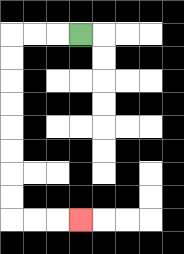{'start': '[3, 1]', 'end': '[3, 9]', 'path_directions': 'L,L,L,D,D,D,D,D,D,D,D,R,R,R', 'path_coordinates': '[[3, 1], [2, 1], [1, 1], [0, 1], [0, 2], [0, 3], [0, 4], [0, 5], [0, 6], [0, 7], [0, 8], [0, 9], [1, 9], [2, 9], [3, 9]]'}